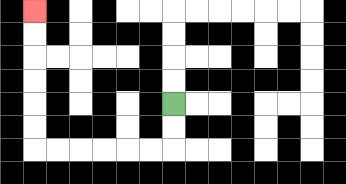{'start': '[7, 4]', 'end': '[1, 0]', 'path_directions': 'D,D,L,L,L,L,L,L,U,U,U,U,U,U', 'path_coordinates': '[[7, 4], [7, 5], [7, 6], [6, 6], [5, 6], [4, 6], [3, 6], [2, 6], [1, 6], [1, 5], [1, 4], [1, 3], [1, 2], [1, 1], [1, 0]]'}